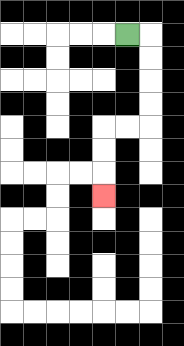{'start': '[5, 1]', 'end': '[4, 8]', 'path_directions': 'R,D,D,D,D,L,L,D,D,D', 'path_coordinates': '[[5, 1], [6, 1], [6, 2], [6, 3], [6, 4], [6, 5], [5, 5], [4, 5], [4, 6], [4, 7], [4, 8]]'}